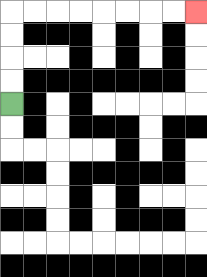{'start': '[0, 4]', 'end': '[8, 0]', 'path_directions': 'U,U,U,U,R,R,R,R,R,R,R,R', 'path_coordinates': '[[0, 4], [0, 3], [0, 2], [0, 1], [0, 0], [1, 0], [2, 0], [3, 0], [4, 0], [5, 0], [6, 0], [7, 0], [8, 0]]'}